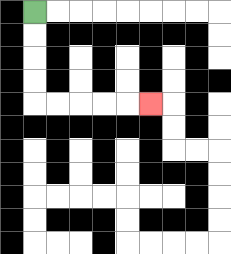{'start': '[1, 0]', 'end': '[6, 4]', 'path_directions': 'D,D,D,D,R,R,R,R,R', 'path_coordinates': '[[1, 0], [1, 1], [1, 2], [1, 3], [1, 4], [2, 4], [3, 4], [4, 4], [5, 4], [6, 4]]'}